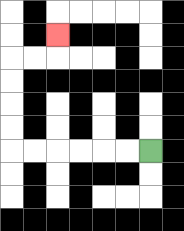{'start': '[6, 6]', 'end': '[2, 1]', 'path_directions': 'L,L,L,L,L,L,U,U,U,U,R,R,U', 'path_coordinates': '[[6, 6], [5, 6], [4, 6], [3, 6], [2, 6], [1, 6], [0, 6], [0, 5], [0, 4], [0, 3], [0, 2], [1, 2], [2, 2], [2, 1]]'}